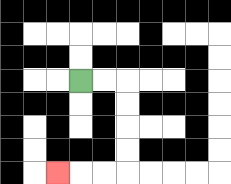{'start': '[3, 3]', 'end': '[2, 7]', 'path_directions': 'R,R,D,D,D,D,L,L,L', 'path_coordinates': '[[3, 3], [4, 3], [5, 3], [5, 4], [5, 5], [5, 6], [5, 7], [4, 7], [3, 7], [2, 7]]'}